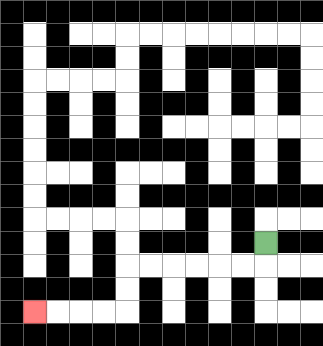{'start': '[11, 10]', 'end': '[1, 13]', 'path_directions': 'D,L,L,L,L,L,L,D,D,L,L,L,L', 'path_coordinates': '[[11, 10], [11, 11], [10, 11], [9, 11], [8, 11], [7, 11], [6, 11], [5, 11], [5, 12], [5, 13], [4, 13], [3, 13], [2, 13], [1, 13]]'}